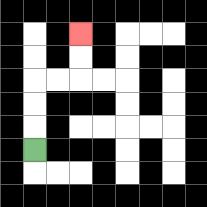{'start': '[1, 6]', 'end': '[3, 1]', 'path_directions': 'U,U,U,R,R,U,U', 'path_coordinates': '[[1, 6], [1, 5], [1, 4], [1, 3], [2, 3], [3, 3], [3, 2], [3, 1]]'}